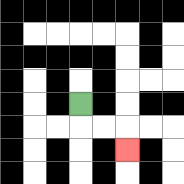{'start': '[3, 4]', 'end': '[5, 6]', 'path_directions': 'D,R,R,D', 'path_coordinates': '[[3, 4], [3, 5], [4, 5], [5, 5], [5, 6]]'}